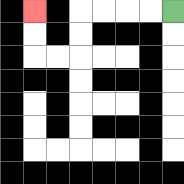{'start': '[7, 0]', 'end': '[1, 0]', 'path_directions': 'L,L,L,L,D,D,L,L,U,U', 'path_coordinates': '[[7, 0], [6, 0], [5, 0], [4, 0], [3, 0], [3, 1], [3, 2], [2, 2], [1, 2], [1, 1], [1, 0]]'}